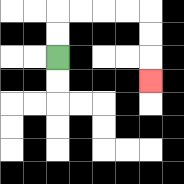{'start': '[2, 2]', 'end': '[6, 3]', 'path_directions': 'U,U,R,R,R,R,D,D,D', 'path_coordinates': '[[2, 2], [2, 1], [2, 0], [3, 0], [4, 0], [5, 0], [6, 0], [6, 1], [6, 2], [6, 3]]'}